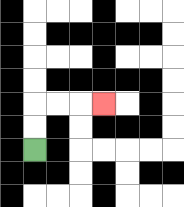{'start': '[1, 6]', 'end': '[4, 4]', 'path_directions': 'U,U,R,R,R', 'path_coordinates': '[[1, 6], [1, 5], [1, 4], [2, 4], [3, 4], [4, 4]]'}